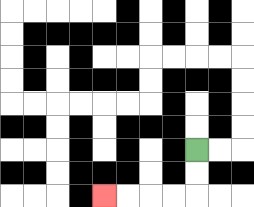{'start': '[8, 6]', 'end': '[4, 8]', 'path_directions': 'D,D,L,L,L,L', 'path_coordinates': '[[8, 6], [8, 7], [8, 8], [7, 8], [6, 8], [5, 8], [4, 8]]'}